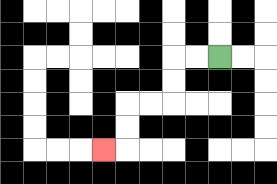{'start': '[9, 2]', 'end': '[4, 6]', 'path_directions': 'L,L,D,D,L,L,D,D,L', 'path_coordinates': '[[9, 2], [8, 2], [7, 2], [7, 3], [7, 4], [6, 4], [5, 4], [5, 5], [5, 6], [4, 6]]'}